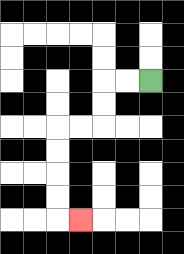{'start': '[6, 3]', 'end': '[3, 9]', 'path_directions': 'L,L,D,D,L,L,D,D,D,D,R', 'path_coordinates': '[[6, 3], [5, 3], [4, 3], [4, 4], [4, 5], [3, 5], [2, 5], [2, 6], [2, 7], [2, 8], [2, 9], [3, 9]]'}